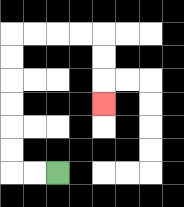{'start': '[2, 7]', 'end': '[4, 4]', 'path_directions': 'L,L,U,U,U,U,U,U,R,R,R,R,D,D,D', 'path_coordinates': '[[2, 7], [1, 7], [0, 7], [0, 6], [0, 5], [0, 4], [0, 3], [0, 2], [0, 1], [1, 1], [2, 1], [3, 1], [4, 1], [4, 2], [4, 3], [4, 4]]'}